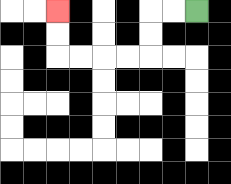{'start': '[8, 0]', 'end': '[2, 0]', 'path_directions': 'L,L,D,D,L,L,L,L,U,U', 'path_coordinates': '[[8, 0], [7, 0], [6, 0], [6, 1], [6, 2], [5, 2], [4, 2], [3, 2], [2, 2], [2, 1], [2, 0]]'}